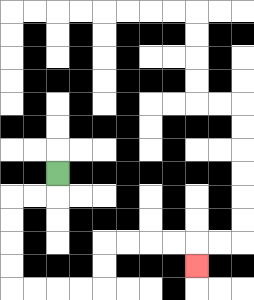{'start': '[2, 7]', 'end': '[8, 11]', 'path_directions': 'D,L,L,D,D,D,D,R,R,R,R,U,U,R,R,R,R,D', 'path_coordinates': '[[2, 7], [2, 8], [1, 8], [0, 8], [0, 9], [0, 10], [0, 11], [0, 12], [1, 12], [2, 12], [3, 12], [4, 12], [4, 11], [4, 10], [5, 10], [6, 10], [7, 10], [8, 10], [8, 11]]'}